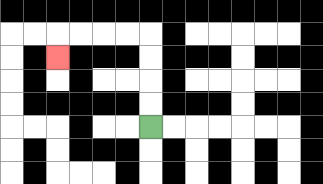{'start': '[6, 5]', 'end': '[2, 2]', 'path_directions': 'U,U,U,U,L,L,L,L,D', 'path_coordinates': '[[6, 5], [6, 4], [6, 3], [6, 2], [6, 1], [5, 1], [4, 1], [3, 1], [2, 1], [2, 2]]'}